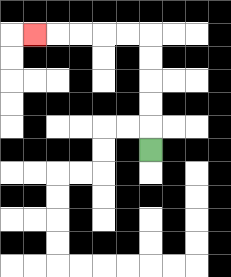{'start': '[6, 6]', 'end': '[1, 1]', 'path_directions': 'U,U,U,U,U,L,L,L,L,L', 'path_coordinates': '[[6, 6], [6, 5], [6, 4], [6, 3], [6, 2], [6, 1], [5, 1], [4, 1], [3, 1], [2, 1], [1, 1]]'}